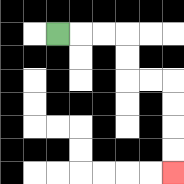{'start': '[2, 1]', 'end': '[7, 7]', 'path_directions': 'R,R,R,D,D,R,R,D,D,D,D', 'path_coordinates': '[[2, 1], [3, 1], [4, 1], [5, 1], [5, 2], [5, 3], [6, 3], [7, 3], [7, 4], [7, 5], [7, 6], [7, 7]]'}